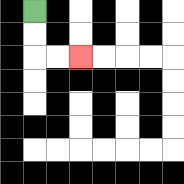{'start': '[1, 0]', 'end': '[3, 2]', 'path_directions': 'D,D,R,R', 'path_coordinates': '[[1, 0], [1, 1], [1, 2], [2, 2], [3, 2]]'}